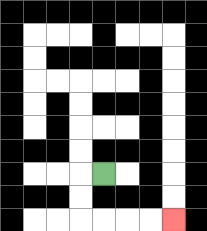{'start': '[4, 7]', 'end': '[7, 9]', 'path_directions': 'L,D,D,R,R,R,R', 'path_coordinates': '[[4, 7], [3, 7], [3, 8], [3, 9], [4, 9], [5, 9], [6, 9], [7, 9]]'}